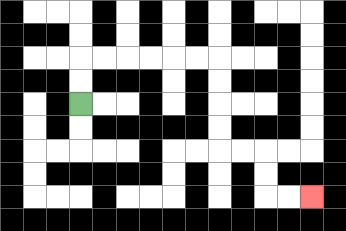{'start': '[3, 4]', 'end': '[13, 8]', 'path_directions': 'U,U,R,R,R,R,R,R,D,D,D,D,R,R,D,D,R,R', 'path_coordinates': '[[3, 4], [3, 3], [3, 2], [4, 2], [5, 2], [6, 2], [7, 2], [8, 2], [9, 2], [9, 3], [9, 4], [9, 5], [9, 6], [10, 6], [11, 6], [11, 7], [11, 8], [12, 8], [13, 8]]'}